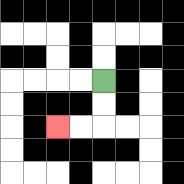{'start': '[4, 3]', 'end': '[2, 5]', 'path_directions': 'D,D,L,L', 'path_coordinates': '[[4, 3], [4, 4], [4, 5], [3, 5], [2, 5]]'}